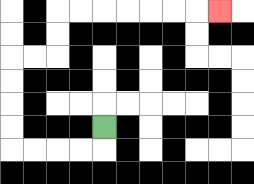{'start': '[4, 5]', 'end': '[9, 0]', 'path_directions': 'D,L,L,L,L,U,U,U,U,R,R,U,U,R,R,R,R,R,R,R', 'path_coordinates': '[[4, 5], [4, 6], [3, 6], [2, 6], [1, 6], [0, 6], [0, 5], [0, 4], [0, 3], [0, 2], [1, 2], [2, 2], [2, 1], [2, 0], [3, 0], [4, 0], [5, 0], [6, 0], [7, 0], [8, 0], [9, 0]]'}